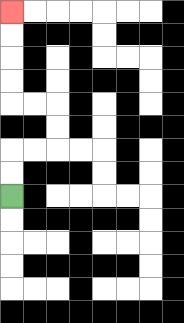{'start': '[0, 8]', 'end': '[0, 0]', 'path_directions': 'U,U,R,R,U,U,L,L,U,U,U,U', 'path_coordinates': '[[0, 8], [0, 7], [0, 6], [1, 6], [2, 6], [2, 5], [2, 4], [1, 4], [0, 4], [0, 3], [0, 2], [0, 1], [0, 0]]'}